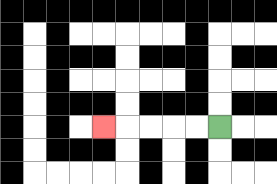{'start': '[9, 5]', 'end': '[4, 5]', 'path_directions': 'L,L,L,L,L', 'path_coordinates': '[[9, 5], [8, 5], [7, 5], [6, 5], [5, 5], [4, 5]]'}